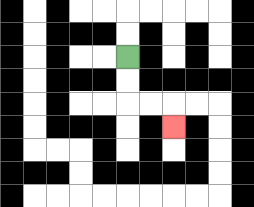{'start': '[5, 2]', 'end': '[7, 5]', 'path_directions': 'D,D,R,R,D', 'path_coordinates': '[[5, 2], [5, 3], [5, 4], [6, 4], [7, 4], [7, 5]]'}